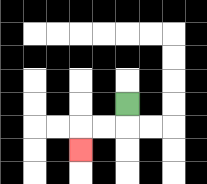{'start': '[5, 4]', 'end': '[3, 6]', 'path_directions': 'D,L,L,D', 'path_coordinates': '[[5, 4], [5, 5], [4, 5], [3, 5], [3, 6]]'}